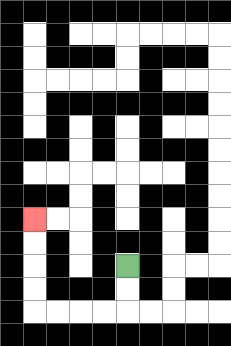{'start': '[5, 11]', 'end': '[1, 9]', 'path_directions': 'D,D,L,L,L,L,U,U,U,U', 'path_coordinates': '[[5, 11], [5, 12], [5, 13], [4, 13], [3, 13], [2, 13], [1, 13], [1, 12], [1, 11], [1, 10], [1, 9]]'}